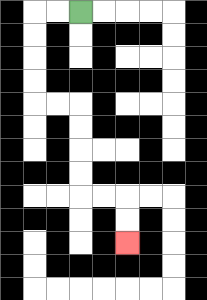{'start': '[3, 0]', 'end': '[5, 10]', 'path_directions': 'L,L,D,D,D,D,R,R,D,D,D,D,R,R,D,D', 'path_coordinates': '[[3, 0], [2, 0], [1, 0], [1, 1], [1, 2], [1, 3], [1, 4], [2, 4], [3, 4], [3, 5], [3, 6], [3, 7], [3, 8], [4, 8], [5, 8], [5, 9], [5, 10]]'}